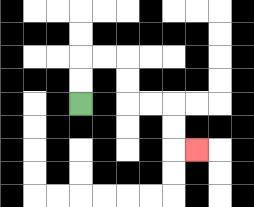{'start': '[3, 4]', 'end': '[8, 6]', 'path_directions': 'U,U,R,R,D,D,R,R,D,D,R', 'path_coordinates': '[[3, 4], [3, 3], [3, 2], [4, 2], [5, 2], [5, 3], [5, 4], [6, 4], [7, 4], [7, 5], [7, 6], [8, 6]]'}